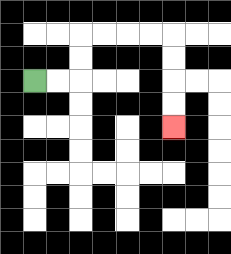{'start': '[1, 3]', 'end': '[7, 5]', 'path_directions': 'R,R,U,U,R,R,R,R,D,D,D,D', 'path_coordinates': '[[1, 3], [2, 3], [3, 3], [3, 2], [3, 1], [4, 1], [5, 1], [6, 1], [7, 1], [7, 2], [7, 3], [7, 4], [7, 5]]'}